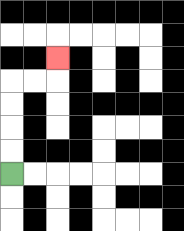{'start': '[0, 7]', 'end': '[2, 2]', 'path_directions': 'U,U,U,U,R,R,U', 'path_coordinates': '[[0, 7], [0, 6], [0, 5], [0, 4], [0, 3], [1, 3], [2, 3], [2, 2]]'}